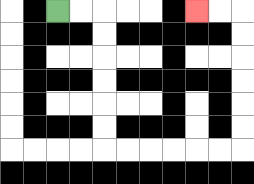{'start': '[2, 0]', 'end': '[8, 0]', 'path_directions': 'R,R,D,D,D,D,D,D,R,R,R,R,R,R,U,U,U,U,U,U,L,L', 'path_coordinates': '[[2, 0], [3, 0], [4, 0], [4, 1], [4, 2], [4, 3], [4, 4], [4, 5], [4, 6], [5, 6], [6, 6], [7, 6], [8, 6], [9, 6], [10, 6], [10, 5], [10, 4], [10, 3], [10, 2], [10, 1], [10, 0], [9, 0], [8, 0]]'}